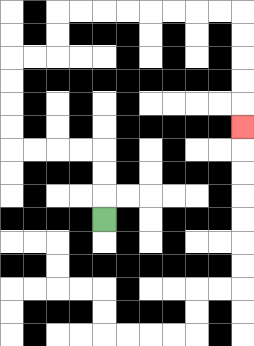{'start': '[4, 9]', 'end': '[10, 5]', 'path_directions': 'U,U,U,L,L,L,L,U,U,U,U,R,R,U,U,R,R,R,R,R,R,R,R,D,D,D,D,D', 'path_coordinates': '[[4, 9], [4, 8], [4, 7], [4, 6], [3, 6], [2, 6], [1, 6], [0, 6], [0, 5], [0, 4], [0, 3], [0, 2], [1, 2], [2, 2], [2, 1], [2, 0], [3, 0], [4, 0], [5, 0], [6, 0], [7, 0], [8, 0], [9, 0], [10, 0], [10, 1], [10, 2], [10, 3], [10, 4], [10, 5]]'}